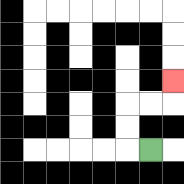{'start': '[6, 6]', 'end': '[7, 3]', 'path_directions': 'L,U,U,R,R,U', 'path_coordinates': '[[6, 6], [5, 6], [5, 5], [5, 4], [6, 4], [7, 4], [7, 3]]'}